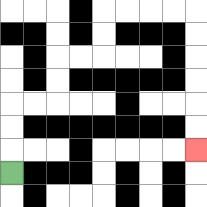{'start': '[0, 7]', 'end': '[8, 6]', 'path_directions': 'U,U,U,R,R,U,U,R,R,U,U,R,R,R,R,D,D,D,D,D,D', 'path_coordinates': '[[0, 7], [0, 6], [0, 5], [0, 4], [1, 4], [2, 4], [2, 3], [2, 2], [3, 2], [4, 2], [4, 1], [4, 0], [5, 0], [6, 0], [7, 0], [8, 0], [8, 1], [8, 2], [8, 3], [8, 4], [8, 5], [8, 6]]'}